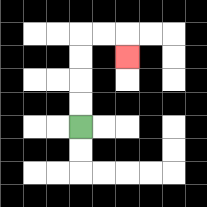{'start': '[3, 5]', 'end': '[5, 2]', 'path_directions': 'U,U,U,U,R,R,D', 'path_coordinates': '[[3, 5], [3, 4], [3, 3], [3, 2], [3, 1], [4, 1], [5, 1], [5, 2]]'}